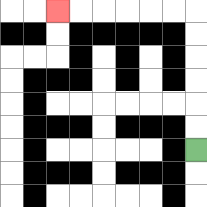{'start': '[8, 6]', 'end': '[2, 0]', 'path_directions': 'U,U,U,U,U,U,L,L,L,L,L,L', 'path_coordinates': '[[8, 6], [8, 5], [8, 4], [8, 3], [8, 2], [8, 1], [8, 0], [7, 0], [6, 0], [5, 0], [4, 0], [3, 0], [2, 0]]'}